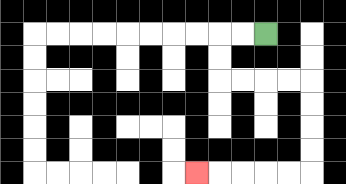{'start': '[11, 1]', 'end': '[8, 7]', 'path_directions': 'L,L,D,D,R,R,R,R,D,D,D,D,L,L,L,L,L', 'path_coordinates': '[[11, 1], [10, 1], [9, 1], [9, 2], [9, 3], [10, 3], [11, 3], [12, 3], [13, 3], [13, 4], [13, 5], [13, 6], [13, 7], [12, 7], [11, 7], [10, 7], [9, 7], [8, 7]]'}